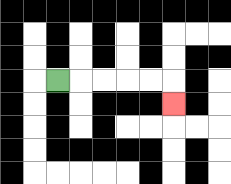{'start': '[2, 3]', 'end': '[7, 4]', 'path_directions': 'R,R,R,R,R,D', 'path_coordinates': '[[2, 3], [3, 3], [4, 3], [5, 3], [6, 3], [7, 3], [7, 4]]'}